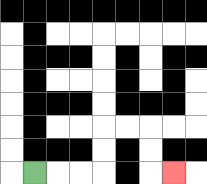{'start': '[1, 7]', 'end': '[7, 7]', 'path_directions': 'R,R,R,U,U,R,R,D,D,R', 'path_coordinates': '[[1, 7], [2, 7], [3, 7], [4, 7], [4, 6], [4, 5], [5, 5], [6, 5], [6, 6], [6, 7], [7, 7]]'}